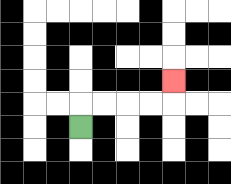{'start': '[3, 5]', 'end': '[7, 3]', 'path_directions': 'U,R,R,R,R,U', 'path_coordinates': '[[3, 5], [3, 4], [4, 4], [5, 4], [6, 4], [7, 4], [7, 3]]'}